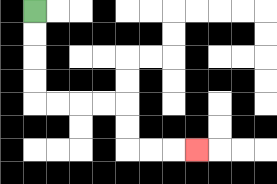{'start': '[1, 0]', 'end': '[8, 6]', 'path_directions': 'D,D,D,D,R,R,R,R,D,D,R,R,R', 'path_coordinates': '[[1, 0], [1, 1], [1, 2], [1, 3], [1, 4], [2, 4], [3, 4], [4, 4], [5, 4], [5, 5], [5, 6], [6, 6], [7, 6], [8, 6]]'}